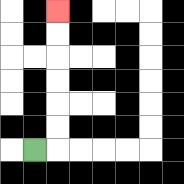{'start': '[1, 6]', 'end': '[2, 0]', 'path_directions': 'R,U,U,U,U,U,U', 'path_coordinates': '[[1, 6], [2, 6], [2, 5], [2, 4], [2, 3], [2, 2], [2, 1], [2, 0]]'}